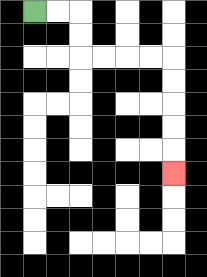{'start': '[1, 0]', 'end': '[7, 7]', 'path_directions': 'R,R,D,D,R,R,R,R,D,D,D,D,D', 'path_coordinates': '[[1, 0], [2, 0], [3, 0], [3, 1], [3, 2], [4, 2], [5, 2], [6, 2], [7, 2], [7, 3], [7, 4], [7, 5], [7, 6], [7, 7]]'}